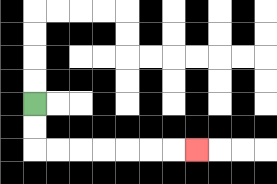{'start': '[1, 4]', 'end': '[8, 6]', 'path_directions': 'D,D,R,R,R,R,R,R,R', 'path_coordinates': '[[1, 4], [1, 5], [1, 6], [2, 6], [3, 6], [4, 6], [5, 6], [6, 6], [7, 6], [8, 6]]'}